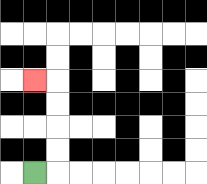{'start': '[1, 7]', 'end': '[1, 3]', 'path_directions': 'R,U,U,U,U,L', 'path_coordinates': '[[1, 7], [2, 7], [2, 6], [2, 5], [2, 4], [2, 3], [1, 3]]'}